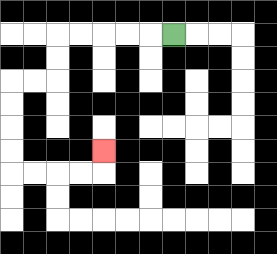{'start': '[7, 1]', 'end': '[4, 6]', 'path_directions': 'L,L,L,L,L,D,D,L,L,D,D,D,D,R,R,R,R,U', 'path_coordinates': '[[7, 1], [6, 1], [5, 1], [4, 1], [3, 1], [2, 1], [2, 2], [2, 3], [1, 3], [0, 3], [0, 4], [0, 5], [0, 6], [0, 7], [1, 7], [2, 7], [3, 7], [4, 7], [4, 6]]'}